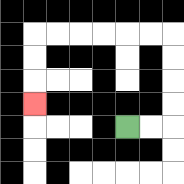{'start': '[5, 5]', 'end': '[1, 4]', 'path_directions': 'R,R,U,U,U,U,L,L,L,L,L,L,D,D,D', 'path_coordinates': '[[5, 5], [6, 5], [7, 5], [7, 4], [7, 3], [7, 2], [7, 1], [6, 1], [5, 1], [4, 1], [3, 1], [2, 1], [1, 1], [1, 2], [1, 3], [1, 4]]'}